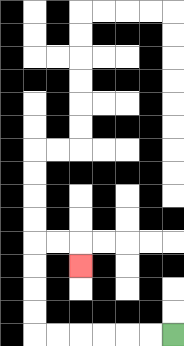{'start': '[7, 14]', 'end': '[3, 11]', 'path_directions': 'L,L,L,L,L,L,U,U,U,U,R,R,D', 'path_coordinates': '[[7, 14], [6, 14], [5, 14], [4, 14], [3, 14], [2, 14], [1, 14], [1, 13], [1, 12], [1, 11], [1, 10], [2, 10], [3, 10], [3, 11]]'}